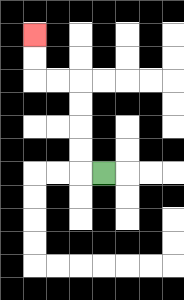{'start': '[4, 7]', 'end': '[1, 1]', 'path_directions': 'L,U,U,U,U,L,L,U,U', 'path_coordinates': '[[4, 7], [3, 7], [3, 6], [3, 5], [3, 4], [3, 3], [2, 3], [1, 3], [1, 2], [1, 1]]'}